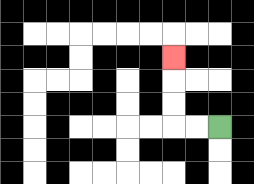{'start': '[9, 5]', 'end': '[7, 2]', 'path_directions': 'L,L,U,U,U', 'path_coordinates': '[[9, 5], [8, 5], [7, 5], [7, 4], [7, 3], [7, 2]]'}